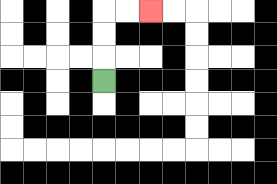{'start': '[4, 3]', 'end': '[6, 0]', 'path_directions': 'U,U,U,R,R', 'path_coordinates': '[[4, 3], [4, 2], [4, 1], [4, 0], [5, 0], [6, 0]]'}